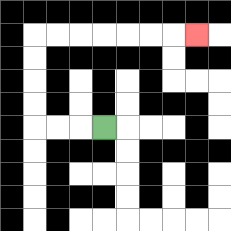{'start': '[4, 5]', 'end': '[8, 1]', 'path_directions': 'L,L,L,U,U,U,U,R,R,R,R,R,R,R', 'path_coordinates': '[[4, 5], [3, 5], [2, 5], [1, 5], [1, 4], [1, 3], [1, 2], [1, 1], [2, 1], [3, 1], [4, 1], [5, 1], [6, 1], [7, 1], [8, 1]]'}